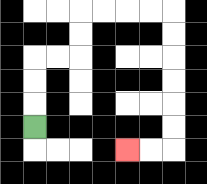{'start': '[1, 5]', 'end': '[5, 6]', 'path_directions': 'U,U,U,R,R,U,U,R,R,R,R,D,D,D,D,D,D,L,L', 'path_coordinates': '[[1, 5], [1, 4], [1, 3], [1, 2], [2, 2], [3, 2], [3, 1], [3, 0], [4, 0], [5, 0], [6, 0], [7, 0], [7, 1], [7, 2], [7, 3], [7, 4], [7, 5], [7, 6], [6, 6], [5, 6]]'}